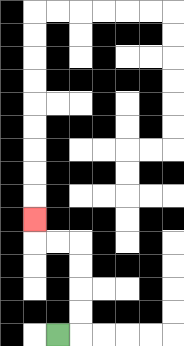{'start': '[2, 14]', 'end': '[1, 9]', 'path_directions': 'R,U,U,U,U,L,L,U', 'path_coordinates': '[[2, 14], [3, 14], [3, 13], [3, 12], [3, 11], [3, 10], [2, 10], [1, 10], [1, 9]]'}